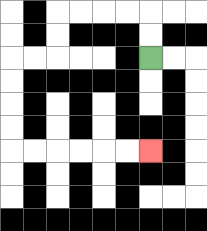{'start': '[6, 2]', 'end': '[6, 6]', 'path_directions': 'U,U,L,L,L,L,D,D,L,L,D,D,D,D,R,R,R,R,R,R', 'path_coordinates': '[[6, 2], [6, 1], [6, 0], [5, 0], [4, 0], [3, 0], [2, 0], [2, 1], [2, 2], [1, 2], [0, 2], [0, 3], [0, 4], [0, 5], [0, 6], [1, 6], [2, 6], [3, 6], [4, 6], [5, 6], [6, 6]]'}